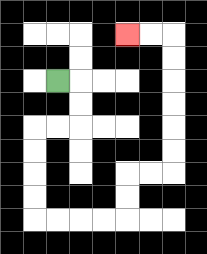{'start': '[2, 3]', 'end': '[5, 1]', 'path_directions': 'R,D,D,L,L,D,D,D,D,R,R,R,R,U,U,R,R,U,U,U,U,U,U,L,L', 'path_coordinates': '[[2, 3], [3, 3], [3, 4], [3, 5], [2, 5], [1, 5], [1, 6], [1, 7], [1, 8], [1, 9], [2, 9], [3, 9], [4, 9], [5, 9], [5, 8], [5, 7], [6, 7], [7, 7], [7, 6], [7, 5], [7, 4], [7, 3], [7, 2], [7, 1], [6, 1], [5, 1]]'}